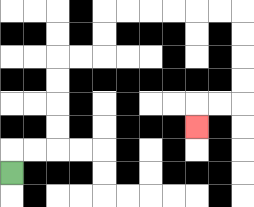{'start': '[0, 7]', 'end': '[8, 5]', 'path_directions': 'U,R,R,U,U,U,U,R,R,U,U,R,R,R,R,R,R,D,D,D,D,L,L,D', 'path_coordinates': '[[0, 7], [0, 6], [1, 6], [2, 6], [2, 5], [2, 4], [2, 3], [2, 2], [3, 2], [4, 2], [4, 1], [4, 0], [5, 0], [6, 0], [7, 0], [8, 0], [9, 0], [10, 0], [10, 1], [10, 2], [10, 3], [10, 4], [9, 4], [8, 4], [8, 5]]'}